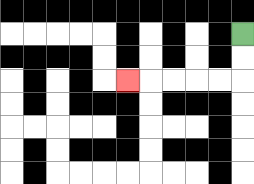{'start': '[10, 1]', 'end': '[5, 3]', 'path_directions': 'D,D,L,L,L,L,L', 'path_coordinates': '[[10, 1], [10, 2], [10, 3], [9, 3], [8, 3], [7, 3], [6, 3], [5, 3]]'}